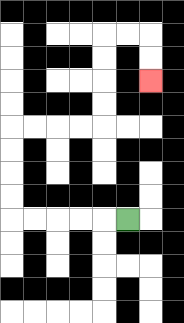{'start': '[5, 9]', 'end': '[6, 3]', 'path_directions': 'L,L,L,L,L,U,U,U,U,R,R,R,R,U,U,U,U,R,R,D,D', 'path_coordinates': '[[5, 9], [4, 9], [3, 9], [2, 9], [1, 9], [0, 9], [0, 8], [0, 7], [0, 6], [0, 5], [1, 5], [2, 5], [3, 5], [4, 5], [4, 4], [4, 3], [4, 2], [4, 1], [5, 1], [6, 1], [6, 2], [6, 3]]'}